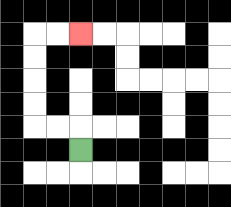{'start': '[3, 6]', 'end': '[3, 1]', 'path_directions': 'U,L,L,U,U,U,U,R,R', 'path_coordinates': '[[3, 6], [3, 5], [2, 5], [1, 5], [1, 4], [1, 3], [1, 2], [1, 1], [2, 1], [3, 1]]'}